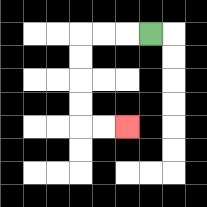{'start': '[6, 1]', 'end': '[5, 5]', 'path_directions': 'L,L,L,D,D,D,D,R,R', 'path_coordinates': '[[6, 1], [5, 1], [4, 1], [3, 1], [3, 2], [3, 3], [3, 4], [3, 5], [4, 5], [5, 5]]'}